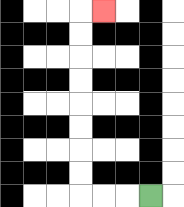{'start': '[6, 8]', 'end': '[4, 0]', 'path_directions': 'L,L,L,U,U,U,U,U,U,U,U,R', 'path_coordinates': '[[6, 8], [5, 8], [4, 8], [3, 8], [3, 7], [3, 6], [3, 5], [3, 4], [3, 3], [3, 2], [3, 1], [3, 0], [4, 0]]'}